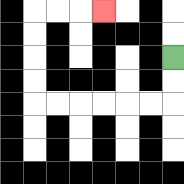{'start': '[7, 2]', 'end': '[4, 0]', 'path_directions': 'D,D,L,L,L,L,L,L,U,U,U,U,R,R,R', 'path_coordinates': '[[7, 2], [7, 3], [7, 4], [6, 4], [5, 4], [4, 4], [3, 4], [2, 4], [1, 4], [1, 3], [1, 2], [1, 1], [1, 0], [2, 0], [3, 0], [4, 0]]'}